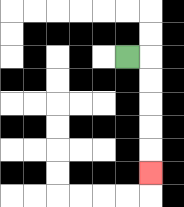{'start': '[5, 2]', 'end': '[6, 7]', 'path_directions': 'R,D,D,D,D,D', 'path_coordinates': '[[5, 2], [6, 2], [6, 3], [6, 4], [6, 5], [6, 6], [6, 7]]'}